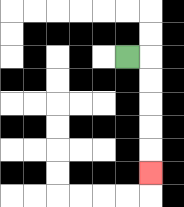{'start': '[5, 2]', 'end': '[6, 7]', 'path_directions': 'R,D,D,D,D,D', 'path_coordinates': '[[5, 2], [6, 2], [6, 3], [6, 4], [6, 5], [6, 6], [6, 7]]'}